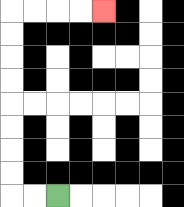{'start': '[2, 8]', 'end': '[4, 0]', 'path_directions': 'L,L,U,U,U,U,U,U,U,U,R,R,R,R', 'path_coordinates': '[[2, 8], [1, 8], [0, 8], [0, 7], [0, 6], [0, 5], [0, 4], [0, 3], [0, 2], [0, 1], [0, 0], [1, 0], [2, 0], [3, 0], [4, 0]]'}